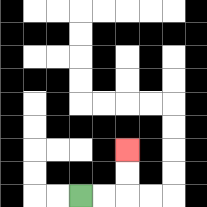{'start': '[3, 8]', 'end': '[5, 6]', 'path_directions': 'R,R,U,U', 'path_coordinates': '[[3, 8], [4, 8], [5, 8], [5, 7], [5, 6]]'}